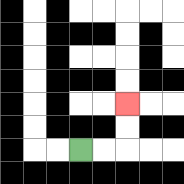{'start': '[3, 6]', 'end': '[5, 4]', 'path_directions': 'R,R,U,U', 'path_coordinates': '[[3, 6], [4, 6], [5, 6], [5, 5], [5, 4]]'}